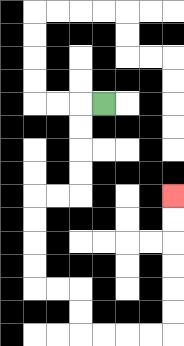{'start': '[4, 4]', 'end': '[7, 8]', 'path_directions': 'L,D,D,D,D,L,L,D,D,D,D,R,R,D,D,R,R,R,R,U,U,U,U,U,U', 'path_coordinates': '[[4, 4], [3, 4], [3, 5], [3, 6], [3, 7], [3, 8], [2, 8], [1, 8], [1, 9], [1, 10], [1, 11], [1, 12], [2, 12], [3, 12], [3, 13], [3, 14], [4, 14], [5, 14], [6, 14], [7, 14], [7, 13], [7, 12], [7, 11], [7, 10], [7, 9], [7, 8]]'}